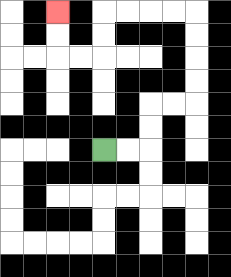{'start': '[4, 6]', 'end': '[2, 0]', 'path_directions': 'R,R,U,U,R,R,U,U,U,U,L,L,L,L,D,D,L,L,U,U', 'path_coordinates': '[[4, 6], [5, 6], [6, 6], [6, 5], [6, 4], [7, 4], [8, 4], [8, 3], [8, 2], [8, 1], [8, 0], [7, 0], [6, 0], [5, 0], [4, 0], [4, 1], [4, 2], [3, 2], [2, 2], [2, 1], [2, 0]]'}